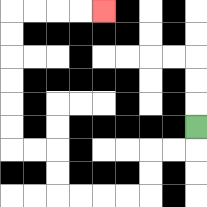{'start': '[8, 5]', 'end': '[4, 0]', 'path_directions': 'D,L,L,D,D,L,L,L,L,U,U,L,L,U,U,U,U,U,U,R,R,R,R', 'path_coordinates': '[[8, 5], [8, 6], [7, 6], [6, 6], [6, 7], [6, 8], [5, 8], [4, 8], [3, 8], [2, 8], [2, 7], [2, 6], [1, 6], [0, 6], [0, 5], [0, 4], [0, 3], [0, 2], [0, 1], [0, 0], [1, 0], [2, 0], [3, 0], [4, 0]]'}